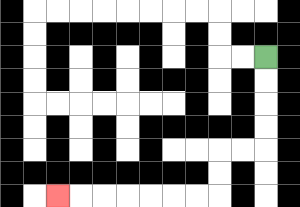{'start': '[11, 2]', 'end': '[2, 8]', 'path_directions': 'D,D,D,D,L,L,D,D,L,L,L,L,L,L,L', 'path_coordinates': '[[11, 2], [11, 3], [11, 4], [11, 5], [11, 6], [10, 6], [9, 6], [9, 7], [9, 8], [8, 8], [7, 8], [6, 8], [5, 8], [4, 8], [3, 8], [2, 8]]'}